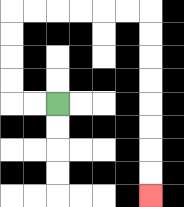{'start': '[2, 4]', 'end': '[6, 8]', 'path_directions': 'L,L,U,U,U,U,R,R,R,R,R,R,D,D,D,D,D,D,D,D', 'path_coordinates': '[[2, 4], [1, 4], [0, 4], [0, 3], [0, 2], [0, 1], [0, 0], [1, 0], [2, 0], [3, 0], [4, 0], [5, 0], [6, 0], [6, 1], [6, 2], [6, 3], [6, 4], [6, 5], [6, 6], [6, 7], [6, 8]]'}